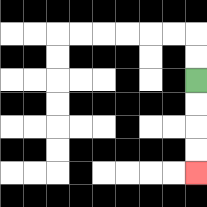{'start': '[8, 3]', 'end': '[8, 7]', 'path_directions': 'D,D,D,D', 'path_coordinates': '[[8, 3], [8, 4], [8, 5], [8, 6], [8, 7]]'}